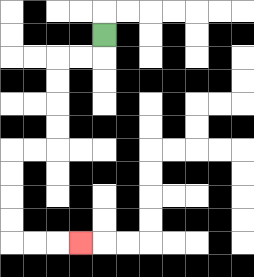{'start': '[4, 1]', 'end': '[3, 10]', 'path_directions': 'D,L,L,D,D,D,D,L,L,D,D,D,D,R,R,R', 'path_coordinates': '[[4, 1], [4, 2], [3, 2], [2, 2], [2, 3], [2, 4], [2, 5], [2, 6], [1, 6], [0, 6], [0, 7], [0, 8], [0, 9], [0, 10], [1, 10], [2, 10], [3, 10]]'}